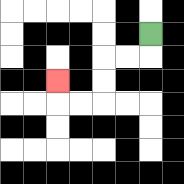{'start': '[6, 1]', 'end': '[2, 3]', 'path_directions': 'D,L,L,D,D,L,L,U', 'path_coordinates': '[[6, 1], [6, 2], [5, 2], [4, 2], [4, 3], [4, 4], [3, 4], [2, 4], [2, 3]]'}